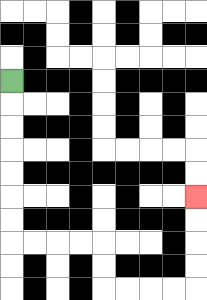{'start': '[0, 3]', 'end': '[8, 8]', 'path_directions': 'D,D,D,D,D,D,D,R,R,R,R,D,D,R,R,R,R,U,U,U,U', 'path_coordinates': '[[0, 3], [0, 4], [0, 5], [0, 6], [0, 7], [0, 8], [0, 9], [0, 10], [1, 10], [2, 10], [3, 10], [4, 10], [4, 11], [4, 12], [5, 12], [6, 12], [7, 12], [8, 12], [8, 11], [8, 10], [8, 9], [8, 8]]'}